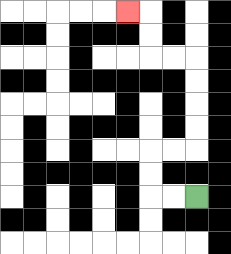{'start': '[8, 8]', 'end': '[5, 0]', 'path_directions': 'L,L,U,U,R,R,U,U,U,U,L,L,U,U,L', 'path_coordinates': '[[8, 8], [7, 8], [6, 8], [6, 7], [6, 6], [7, 6], [8, 6], [8, 5], [8, 4], [8, 3], [8, 2], [7, 2], [6, 2], [6, 1], [6, 0], [5, 0]]'}